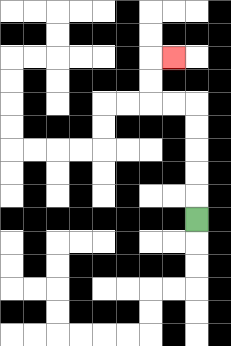{'start': '[8, 9]', 'end': '[7, 2]', 'path_directions': 'U,U,U,U,U,L,L,U,U,R', 'path_coordinates': '[[8, 9], [8, 8], [8, 7], [8, 6], [8, 5], [8, 4], [7, 4], [6, 4], [6, 3], [6, 2], [7, 2]]'}